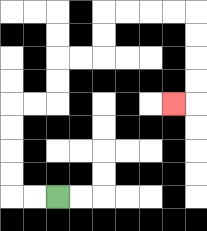{'start': '[2, 8]', 'end': '[7, 4]', 'path_directions': 'L,L,U,U,U,U,R,R,U,U,R,R,U,U,R,R,R,R,D,D,D,D,L', 'path_coordinates': '[[2, 8], [1, 8], [0, 8], [0, 7], [0, 6], [0, 5], [0, 4], [1, 4], [2, 4], [2, 3], [2, 2], [3, 2], [4, 2], [4, 1], [4, 0], [5, 0], [6, 0], [7, 0], [8, 0], [8, 1], [8, 2], [8, 3], [8, 4], [7, 4]]'}